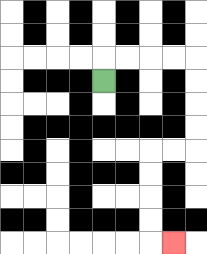{'start': '[4, 3]', 'end': '[7, 10]', 'path_directions': 'U,R,R,R,R,D,D,D,D,L,L,D,D,D,D,R', 'path_coordinates': '[[4, 3], [4, 2], [5, 2], [6, 2], [7, 2], [8, 2], [8, 3], [8, 4], [8, 5], [8, 6], [7, 6], [6, 6], [6, 7], [6, 8], [6, 9], [6, 10], [7, 10]]'}